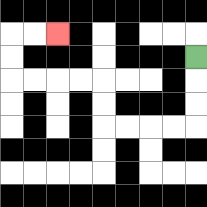{'start': '[8, 2]', 'end': '[2, 1]', 'path_directions': 'D,D,D,L,L,L,L,U,U,L,L,L,L,U,U,R,R', 'path_coordinates': '[[8, 2], [8, 3], [8, 4], [8, 5], [7, 5], [6, 5], [5, 5], [4, 5], [4, 4], [4, 3], [3, 3], [2, 3], [1, 3], [0, 3], [0, 2], [0, 1], [1, 1], [2, 1]]'}